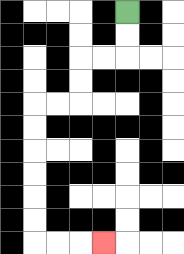{'start': '[5, 0]', 'end': '[4, 10]', 'path_directions': 'D,D,L,L,D,D,L,L,D,D,D,D,D,D,R,R,R', 'path_coordinates': '[[5, 0], [5, 1], [5, 2], [4, 2], [3, 2], [3, 3], [3, 4], [2, 4], [1, 4], [1, 5], [1, 6], [1, 7], [1, 8], [1, 9], [1, 10], [2, 10], [3, 10], [4, 10]]'}